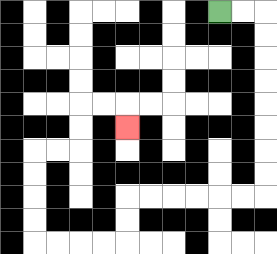{'start': '[9, 0]', 'end': '[5, 5]', 'path_directions': 'R,R,D,D,D,D,D,D,D,D,L,L,L,L,L,L,D,D,L,L,L,L,U,U,U,U,R,R,U,U,R,R,D', 'path_coordinates': '[[9, 0], [10, 0], [11, 0], [11, 1], [11, 2], [11, 3], [11, 4], [11, 5], [11, 6], [11, 7], [11, 8], [10, 8], [9, 8], [8, 8], [7, 8], [6, 8], [5, 8], [5, 9], [5, 10], [4, 10], [3, 10], [2, 10], [1, 10], [1, 9], [1, 8], [1, 7], [1, 6], [2, 6], [3, 6], [3, 5], [3, 4], [4, 4], [5, 4], [5, 5]]'}